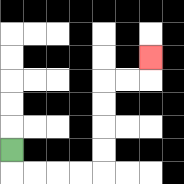{'start': '[0, 6]', 'end': '[6, 2]', 'path_directions': 'D,R,R,R,R,U,U,U,U,R,R,U', 'path_coordinates': '[[0, 6], [0, 7], [1, 7], [2, 7], [3, 7], [4, 7], [4, 6], [4, 5], [4, 4], [4, 3], [5, 3], [6, 3], [6, 2]]'}